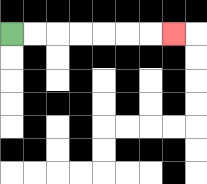{'start': '[0, 1]', 'end': '[7, 1]', 'path_directions': 'R,R,R,R,R,R,R', 'path_coordinates': '[[0, 1], [1, 1], [2, 1], [3, 1], [4, 1], [5, 1], [6, 1], [7, 1]]'}